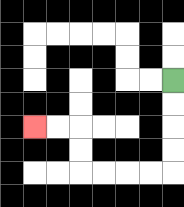{'start': '[7, 3]', 'end': '[1, 5]', 'path_directions': 'D,D,D,D,L,L,L,L,U,U,L,L', 'path_coordinates': '[[7, 3], [7, 4], [7, 5], [7, 6], [7, 7], [6, 7], [5, 7], [4, 7], [3, 7], [3, 6], [3, 5], [2, 5], [1, 5]]'}